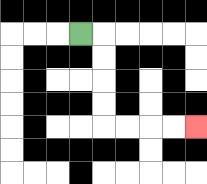{'start': '[3, 1]', 'end': '[8, 5]', 'path_directions': 'R,D,D,D,D,R,R,R,R', 'path_coordinates': '[[3, 1], [4, 1], [4, 2], [4, 3], [4, 4], [4, 5], [5, 5], [6, 5], [7, 5], [8, 5]]'}